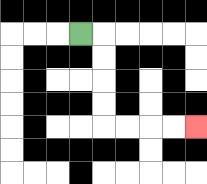{'start': '[3, 1]', 'end': '[8, 5]', 'path_directions': 'R,D,D,D,D,R,R,R,R', 'path_coordinates': '[[3, 1], [4, 1], [4, 2], [4, 3], [4, 4], [4, 5], [5, 5], [6, 5], [7, 5], [8, 5]]'}